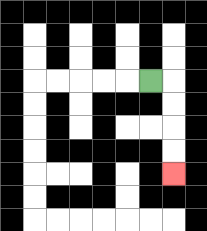{'start': '[6, 3]', 'end': '[7, 7]', 'path_directions': 'R,D,D,D,D', 'path_coordinates': '[[6, 3], [7, 3], [7, 4], [7, 5], [7, 6], [7, 7]]'}